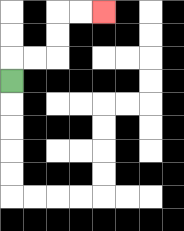{'start': '[0, 3]', 'end': '[4, 0]', 'path_directions': 'U,R,R,U,U,R,R', 'path_coordinates': '[[0, 3], [0, 2], [1, 2], [2, 2], [2, 1], [2, 0], [3, 0], [4, 0]]'}